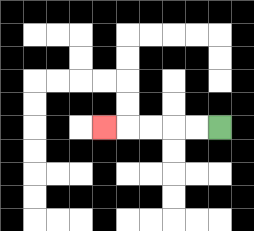{'start': '[9, 5]', 'end': '[4, 5]', 'path_directions': 'L,L,L,L,L', 'path_coordinates': '[[9, 5], [8, 5], [7, 5], [6, 5], [5, 5], [4, 5]]'}